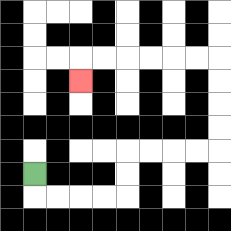{'start': '[1, 7]', 'end': '[3, 3]', 'path_directions': 'D,R,R,R,R,U,U,R,R,R,R,U,U,U,U,L,L,L,L,L,L,D', 'path_coordinates': '[[1, 7], [1, 8], [2, 8], [3, 8], [4, 8], [5, 8], [5, 7], [5, 6], [6, 6], [7, 6], [8, 6], [9, 6], [9, 5], [9, 4], [9, 3], [9, 2], [8, 2], [7, 2], [6, 2], [5, 2], [4, 2], [3, 2], [3, 3]]'}